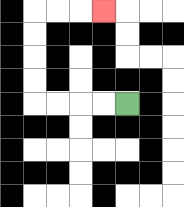{'start': '[5, 4]', 'end': '[4, 0]', 'path_directions': 'L,L,L,L,U,U,U,U,R,R,R', 'path_coordinates': '[[5, 4], [4, 4], [3, 4], [2, 4], [1, 4], [1, 3], [1, 2], [1, 1], [1, 0], [2, 0], [3, 0], [4, 0]]'}